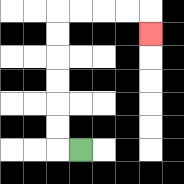{'start': '[3, 6]', 'end': '[6, 1]', 'path_directions': 'L,U,U,U,U,U,U,R,R,R,R,D', 'path_coordinates': '[[3, 6], [2, 6], [2, 5], [2, 4], [2, 3], [2, 2], [2, 1], [2, 0], [3, 0], [4, 0], [5, 0], [6, 0], [6, 1]]'}